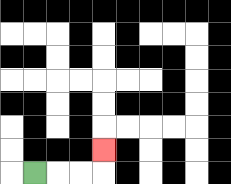{'start': '[1, 7]', 'end': '[4, 6]', 'path_directions': 'R,R,R,U', 'path_coordinates': '[[1, 7], [2, 7], [3, 7], [4, 7], [4, 6]]'}